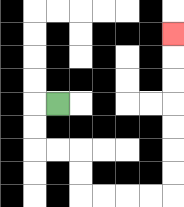{'start': '[2, 4]', 'end': '[7, 1]', 'path_directions': 'L,D,D,R,R,D,D,R,R,R,R,U,U,U,U,U,U,U', 'path_coordinates': '[[2, 4], [1, 4], [1, 5], [1, 6], [2, 6], [3, 6], [3, 7], [3, 8], [4, 8], [5, 8], [6, 8], [7, 8], [7, 7], [7, 6], [7, 5], [7, 4], [7, 3], [7, 2], [7, 1]]'}